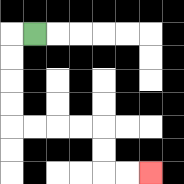{'start': '[1, 1]', 'end': '[6, 7]', 'path_directions': 'L,D,D,D,D,R,R,R,R,D,D,R,R', 'path_coordinates': '[[1, 1], [0, 1], [0, 2], [0, 3], [0, 4], [0, 5], [1, 5], [2, 5], [3, 5], [4, 5], [4, 6], [4, 7], [5, 7], [6, 7]]'}